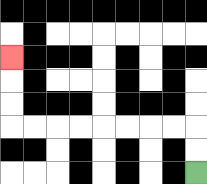{'start': '[8, 7]', 'end': '[0, 2]', 'path_directions': 'U,U,L,L,L,L,L,L,L,L,U,U,U', 'path_coordinates': '[[8, 7], [8, 6], [8, 5], [7, 5], [6, 5], [5, 5], [4, 5], [3, 5], [2, 5], [1, 5], [0, 5], [0, 4], [0, 3], [0, 2]]'}